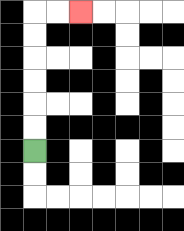{'start': '[1, 6]', 'end': '[3, 0]', 'path_directions': 'U,U,U,U,U,U,R,R', 'path_coordinates': '[[1, 6], [1, 5], [1, 4], [1, 3], [1, 2], [1, 1], [1, 0], [2, 0], [3, 0]]'}